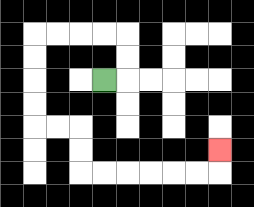{'start': '[4, 3]', 'end': '[9, 6]', 'path_directions': 'R,U,U,L,L,L,L,D,D,D,D,R,R,D,D,R,R,R,R,R,R,U', 'path_coordinates': '[[4, 3], [5, 3], [5, 2], [5, 1], [4, 1], [3, 1], [2, 1], [1, 1], [1, 2], [1, 3], [1, 4], [1, 5], [2, 5], [3, 5], [3, 6], [3, 7], [4, 7], [5, 7], [6, 7], [7, 7], [8, 7], [9, 7], [9, 6]]'}